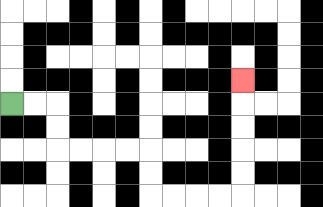{'start': '[0, 4]', 'end': '[10, 3]', 'path_directions': 'R,R,D,D,R,R,R,R,D,D,R,R,R,R,U,U,U,U,U', 'path_coordinates': '[[0, 4], [1, 4], [2, 4], [2, 5], [2, 6], [3, 6], [4, 6], [5, 6], [6, 6], [6, 7], [6, 8], [7, 8], [8, 8], [9, 8], [10, 8], [10, 7], [10, 6], [10, 5], [10, 4], [10, 3]]'}